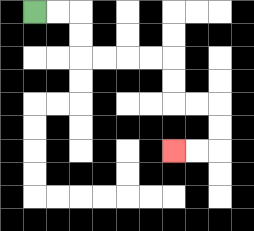{'start': '[1, 0]', 'end': '[7, 6]', 'path_directions': 'R,R,D,D,R,R,R,R,D,D,R,R,D,D,L,L', 'path_coordinates': '[[1, 0], [2, 0], [3, 0], [3, 1], [3, 2], [4, 2], [5, 2], [6, 2], [7, 2], [7, 3], [7, 4], [8, 4], [9, 4], [9, 5], [9, 6], [8, 6], [7, 6]]'}